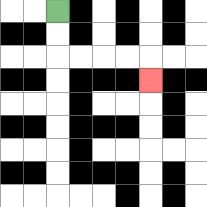{'start': '[2, 0]', 'end': '[6, 3]', 'path_directions': 'D,D,R,R,R,R,D', 'path_coordinates': '[[2, 0], [2, 1], [2, 2], [3, 2], [4, 2], [5, 2], [6, 2], [6, 3]]'}